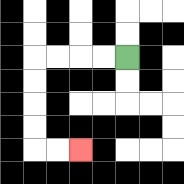{'start': '[5, 2]', 'end': '[3, 6]', 'path_directions': 'L,L,L,L,D,D,D,D,R,R', 'path_coordinates': '[[5, 2], [4, 2], [3, 2], [2, 2], [1, 2], [1, 3], [1, 4], [1, 5], [1, 6], [2, 6], [3, 6]]'}